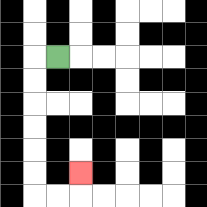{'start': '[2, 2]', 'end': '[3, 7]', 'path_directions': 'L,D,D,D,D,D,D,R,R,U', 'path_coordinates': '[[2, 2], [1, 2], [1, 3], [1, 4], [1, 5], [1, 6], [1, 7], [1, 8], [2, 8], [3, 8], [3, 7]]'}